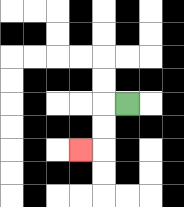{'start': '[5, 4]', 'end': '[3, 6]', 'path_directions': 'L,D,D,L', 'path_coordinates': '[[5, 4], [4, 4], [4, 5], [4, 6], [3, 6]]'}